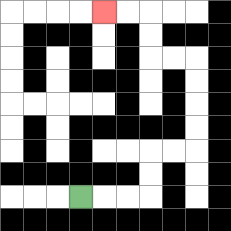{'start': '[3, 8]', 'end': '[4, 0]', 'path_directions': 'R,R,R,U,U,R,R,U,U,U,U,L,L,U,U,L,L', 'path_coordinates': '[[3, 8], [4, 8], [5, 8], [6, 8], [6, 7], [6, 6], [7, 6], [8, 6], [8, 5], [8, 4], [8, 3], [8, 2], [7, 2], [6, 2], [6, 1], [6, 0], [5, 0], [4, 0]]'}